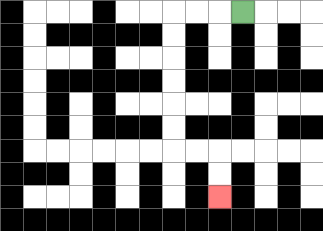{'start': '[10, 0]', 'end': '[9, 8]', 'path_directions': 'L,L,L,D,D,D,D,D,D,R,R,D,D', 'path_coordinates': '[[10, 0], [9, 0], [8, 0], [7, 0], [7, 1], [7, 2], [7, 3], [7, 4], [7, 5], [7, 6], [8, 6], [9, 6], [9, 7], [9, 8]]'}